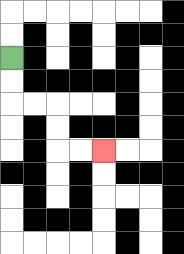{'start': '[0, 2]', 'end': '[4, 6]', 'path_directions': 'D,D,R,R,D,D,R,R', 'path_coordinates': '[[0, 2], [0, 3], [0, 4], [1, 4], [2, 4], [2, 5], [2, 6], [3, 6], [4, 6]]'}